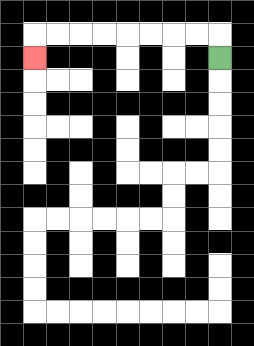{'start': '[9, 2]', 'end': '[1, 2]', 'path_directions': 'U,L,L,L,L,L,L,L,L,D', 'path_coordinates': '[[9, 2], [9, 1], [8, 1], [7, 1], [6, 1], [5, 1], [4, 1], [3, 1], [2, 1], [1, 1], [1, 2]]'}